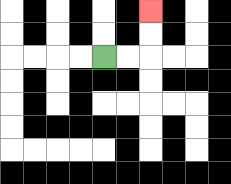{'start': '[4, 2]', 'end': '[6, 0]', 'path_directions': 'R,R,U,U', 'path_coordinates': '[[4, 2], [5, 2], [6, 2], [6, 1], [6, 0]]'}